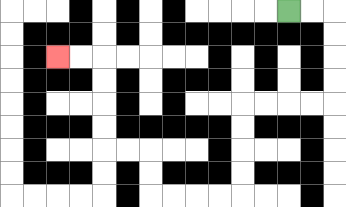{'start': '[12, 0]', 'end': '[2, 2]', 'path_directions': 'R,R,D,D,D,D,L,L,L,L,D,D,D,D,L,L,L,L,U,U,L,L,U,U,U,U,L,L', 'path_coordinates': '[[12, 0], [13, 0], [14, 0], [14, 1], [14, 2], [14, 3], [14, 4], [13, 4], [12, 4], [11, 4], [10, 4], [10, 5], [10, 6], [10, 7], [10, 8], [9, 8], [8, 8], [7, 8], [6, 8], [6, 7], [6, 6], [5, 6], [4, 6], [4, 5], [4, 4], [4, 3], [4, 2], [3, 2], [2, 2]]'}